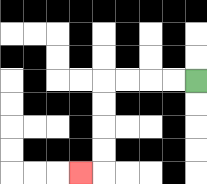{'start': '[8, 3]', 'end': '[3, 7]', 'path_directions': 'L,L,L,L,D,D,D,D,L', 'path_coordinates': '[[8, 3], [7, 3], [6, 3], [5, 3], [4, 3], [4, 4], [4, 5], [4, 6], [4, 7], [3, 7]]'}